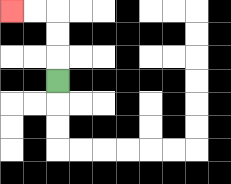{'start': '[2, 3]', 'end': '[0, 0]', 'path_directions': 'U,U,U,L,L', 'path_coordinates': '[[2, 3], [2, 2], [2, 1], [2, 0], [1, 0], [0, 0]]'}